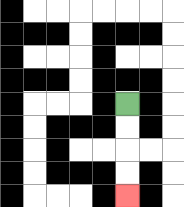{'start': '[5, 4]', 'end': '[5, 8]', 'path_directions': 'D,D,D,D', 'path_coordinates': '[[5, 4], [5, 5], [5, 6], [5, 7], [5, 8]]'}